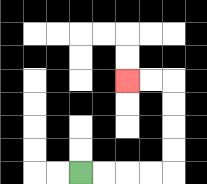{'start': '[3, 7]', 'end': '[5, 3]', 'path_directions': 'R,R,R,R,U,U,U,U,L,L', 'path_coordinates': '[[3, 7], [4, 7], [5, 7], [6, 7], [7, 7], [7, 6], [7, 5], [7, 4], [7, 3], [6, 3], [5, 3]]'}